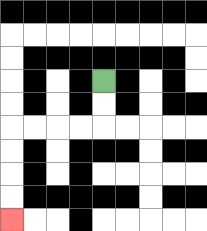{'start': '[4, 3]', 'end': '[0, 9]', 'path_directions': 'D,D,L,L,L,L,D,D,D,D', 'path_coordinates': '[[4, 3], [4, 4], [4, 5], [3, 5], [2, 5], [1, 5], [0, 5], [0, 6], [0, 7], [0, 8], [0, 9]]'}